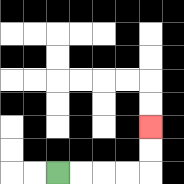{'start': '[2, 7]', 'end': '[6, 5]', 'path_directions': 'R,R,R,R,U,U', 'path_coordinates': '[[2, 7], [3, 7], [4, 7], [5, 7], [6, 7], [6, 6], [6, 5]]'}